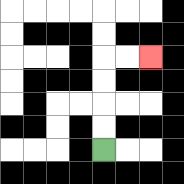{'start': '[4, 6]', 'end': '[6, 2]', 'path_directions': 'U,U,U,U,R,R', 'path_coordinates': '[[4, 6], [4, 5], [4, 4], [4, 3], [4, 2], [5, 2], [6, 2]]'}